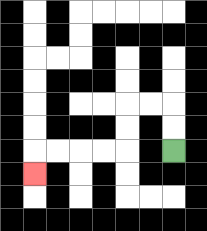{'start': '[7, 6]', 'end': '[1, 7]', 'path_directions': 'U,U,L,L,D,D,L,L,L,L,D', 'path_coordinates': '[[7, 6], [7, 5], [7, 4], [6, 4], [5, 4], [5, 5], [5, 6], [4, 6], [3, 6], [2, 6], [1, 6], [1, 7]]'}